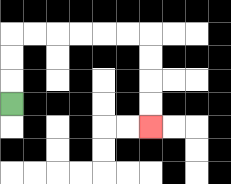{'start': '[0, 4]', 'end': '[6, 5]', 'path_directions': 'U,U,U,R,R,R,R,R,R,D,D,D,D', 'path_coordinates': '[[0, 4], [0, 3], [0, 2], [0, 1], [1, 1], [2, 1], [3, 1], [4, 1], [5, 1], [6, 1], [6, 2], [6, 3], [6, 4], [6, 5]]'}